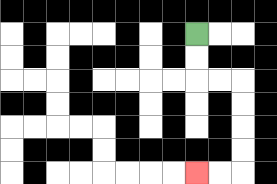{'start': '[8, 1]', 'end': '[8, 7]', 'path_directions': 'D,D,R,R,D,D,D,D,L,L', 'path_coordinates': '[[8, 1], [8, 2], [8, 3], [9, 3], [10, 3], [10, 4], [10, 5], [10, 6], [10, 7], [9, 7], [8, 7]]'}